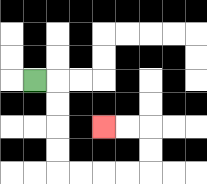{'start': '[1, 3]', 'end': '[4, 5]', 'path_directions': 'R,D,D,D,D,R,R,R,R,U,U,L,L', 'path_coordinates': '[[1, 3], [2, 3], [2, 4], [2, 5], [2, 6], [2, 7], [3, 7], [4, 7], [5, 7], [6, 7], [6, 6], [6, 5], [5, 5], [4, 5]]'}